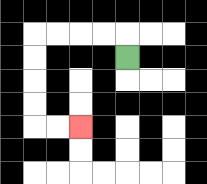{'start': '[5, 2]', 'end': '[3, 5]', 'path_directions': 'U,L,L,L,L,D,D,D,D,R,R', 'path_coordinates': '[[5, 2], [5, 1], [4, 1], [3, 1], [2, 1], [1, 1], [1, 2], [1, 3], [1, 4], [1, 5], [2, 5], [3, 5]]'}